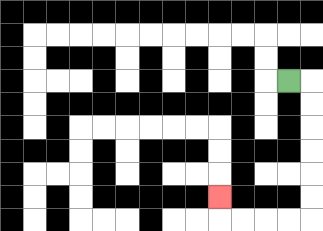{'start': '[12, 3]', 'end': '[9, 8]', 'path_directions': 'R,D,D,D,D,D,D,L,L,L,L,U', 'path_coordinates': '[[12, 3], [13, 3], [13, 4], [13, 5], [13, 6], [13, 7], [13, 8], [13, 9], [12, 9], [11, 9], [10, 9], [9, 9], [9, 8]]'}